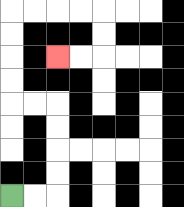{'start': '[0, 8]', 'end': '[2, 2]', 'path_directions': 'R,R,U,U,U,U,L,L,U,U,U,U,R,R,R,R,D,D,L,L', 'path_coordinates': '[[0, 8], [1, 8], [2, 8], [2, 7], [2, 6], [2, 5], [2, 4], [1, 4], [0, 4], [0, 3], [0, 2], [0, 1], [0, 0], [1, 0], [2, 0], [3, 0], [4, 0], [4, 1], [4, 2], [3, 2], [2, 2]]'}